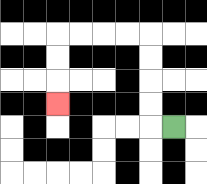{'start': '[7, 5]', 'end': '[2, 4]', 'path_directions': 'L,U,U,U,U,L,L,L,L,D,D,D', 'path_coordinates': '[[7, 5], [6, 5], [6, 4], [6, 3], [6, 2], [6, 1], [5, 1], [4, 1], [3, 1], [2, 1], [2, 2], [2, 3], [2, 4]]'}